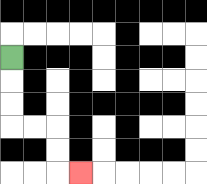{'start': '[0, 2]', 'end': '[3, 7]', 'path_directions': 'D,D,D,R,R,D,D,R', 'path_coordinates': '[[0, 2], [0, 3], [0, 4], [0, 5], [1, 5], [2, 5], [2, 6], [2, 7], [3, 7]]'}